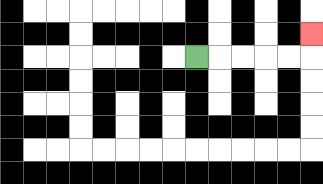{'start': '[8, 2]', 'end': '[13, 1]', 'path_directions': 'R,R,R,R,R,U', 'path_coordinates': '[[8, 2], [9, 2], [10, 2], [11, 2], [12, 2], [13, 2], [13, 1]]'}